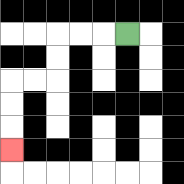{'start': '[5, 1]', 'end': '[0, 6]', 'path_directions': 'L,L,L,D,D,L,L,D,D,D', 'path_coordinates': '[[5, 1], [4, 1], [3, 1], [2, 1], [2, 2], [2, 3], [1, 3], [0, 3], [0, 4], [0, 5], [0, 6]]'}